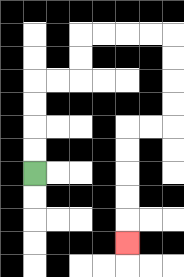{'start': '[1, 7]', 'end': '[5, 10]', 'path_directions': 'U,U,U,U,R,R,U,U,R,R,R,R,D,D,D,D,L,L,D,D,D,D,D', 'path_coordinates': '[[1, 7], [1, 6], [1, 5], [1, 4], [1, 3], [2, 3], [3, 3], [3, 2], [3, 1], [4, 1], [5, 1], [6, 1], [7, 1], [7, 2], [7, 3], [7, 4], [7, 5], [6, 5], [5, 5], [5, 6], [5, 7], [5, 8], [5, 9], [5, 10]]'}